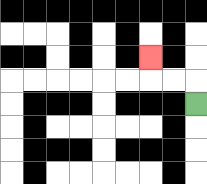{'start': '[8, 4]', 'end': '[6, 2]', 'path_directions': 'U,L,L,U', 'path_coordinates': '[[8, 4], [8, 3], [7, 3], [6, 3], [6, 2]]'}